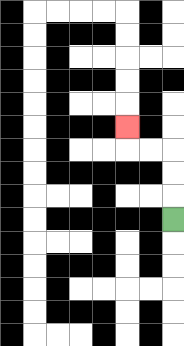{'start': '[7, 9]', 'end': '[5, 5]', 'path_directions': 'U,U,U,L,L,U', 'path_coordinates': '[[7, 9], [7, 8], [7, 7], [7, 6], [6, 6], [5, 6], [5, 5]]'}